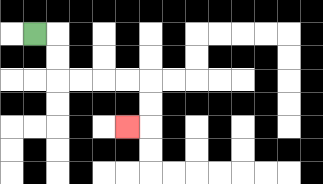{'start': '[1, 1]', 'end': '[5, 5]', 'path_directions': 'R,D,D,R,R,R,R,D,D,L', 'path_coordinates': '[[1, 1], [2, 1], [2, 2], [2, 3], [3, 3], [4, 3], [5, 3], [6, 3], [6, 4], [6, 5], [5, 5]]'}